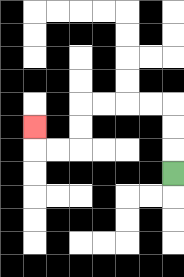{'start': '[7, 7]', 'end': '[1, 5]', 'path_directions': 'U,U,U,L,L,L,L,D,D,L,L,U', 'path_coordinates': '[[7, 7], [7, 6], [7, 5], [7, 4], [6, 4], [5, 4], [4, 4], [3, 4], [3, 5], [3, 6], [2, 6], [1, 6], [1, 5]]'}